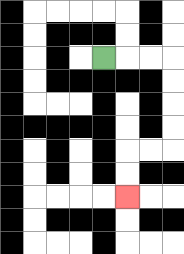{'start': '[4, 2]', 'end': '[5, 8]', 'path_directions': 'R,R,R,D,D,D,D,L,L,D,D', 'path_coordinates': '[[4, 2], [5, 2], [6, 2], [7, 2], [7, 3], [7, 4], [7, 5], [7, 6], [6, 6], [5, 6], [5, 7], [5, 8]]'}